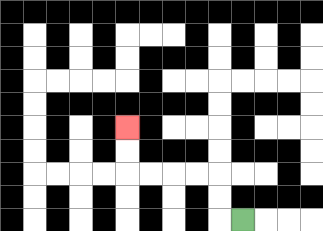{'start': '[10, 9]', 'end': '[5, 5]', 'path_directions': 'L,U,U,L,L,L,L,U,U', 'path_coordinates': '[[10, 9], [9, 9], [9, 8], [9, 7], [8, 7], [7, 7], [6, 7], [5, 7], [5, 6], [5, 5]]'}